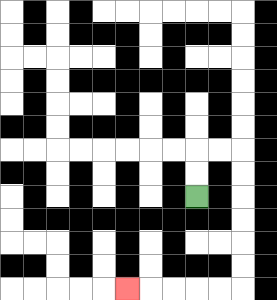{'start': '[8, 8]', 'end': '[5, 12]', 'path_directions': 'U,U,R,R,D,D,D,D,D,D,L,L,L,L,L', 'path_coordinates': '[[8, 8], [8, 7], [8, 6], [9, 6], [10, 6], [10, 7], [10, 8], [10, 9], [10, 10], [10, 11], [10, 12], [9, 12], [8, 12], [7, 12], [6, 12], [5, 12]]'}